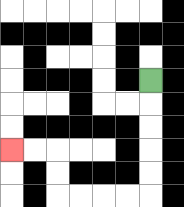{'start': '[6, 3]', 'end': '[0, 6]', 'path_directions': 'D,D,D,D,D,L,L,L,L,U,U,L,L', 'path_coordinates': '[[6, 3], [6, 4], [6, 5], [6, 6], [6, 7], [6, 8], [5, 8], [4, 8], [3, 8], [2, 8], [2, 7], [2, 6], [1, 6], [0, 6]]'}